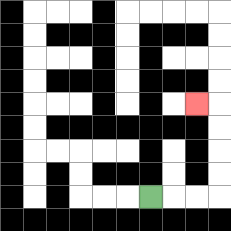{'start': '[6, 8]', 'end': '[8, 4]', 'path_directions': 'R,R,R,U,U,U,U,L', 'path_coordinates': '[[6, 8], [7, 8], [8, 8], [9, 8], [9, 7], [9, 6], [9, 5], [9, 4], [8, 4]]'}